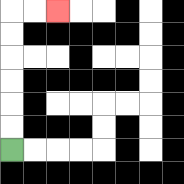{'start': '[0, 6]', 'end': '[2, 0]', 'path_directions': 'U,U,U,U,U,U,R,R', 'path_coordinates': '[[0, 6], [0, 5], [0, 4], [0, 3], [0, 2], [0, 1], [0, 0], [1, 0], [2, 0]]'}